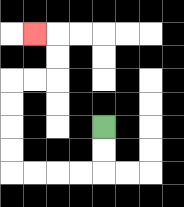{'start': '[4, 5]', 'end': '[1, 1]', 'path_directions': 'D,D,L,L,L,L,U,U,U,U,R,R,U,U,L', 'path_coordinates': '[[4, 5], [4, 6], [4, 7], [3, 7], [2, 7], [1, 7], [0, 7], [0, 6], [0, 5], [0, 4], [0, 3], [1, 3], [2, 3], [2, 2], [2, 1], [1, 1]]'}